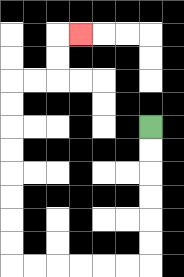{'start': '[6, 5]', 'end': '[3, 1]', 'path_directions': 'D,D,D,D,D,D,L,L,L,L,L,L,U,U,U,U,U,U,U,U,R,R,U,U,R', 'path_coordinates': '[[6, 5], [6, 6], [6, 7], [6, 8], [6, 9], [6, 10], [6, 11], [5, 11], [4, 11], [3, 11], [2, 11], [1, 11], [0, 11], [0, 10], [0, 9], [0, 8], [0, 7], [0, 6], [0, 5], [0, 4], [0, 3], [1, 3], [2, 3], [2, 2], [2, 1], [3, 1]]'}